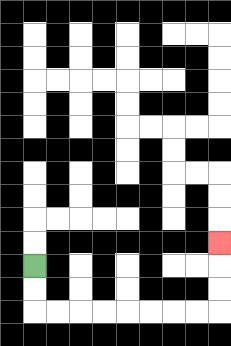{'start': '[1, 11]', 'end': '[9, 10]', 'path_directions': 'D,D,R,R,R,R,R,R,R,R,U,U,U', 'path_coordinates': '[[1, 11], [1, 12], [1, 13], [2, 13], [3, 13], [4, 13], [5, 13], [6, 13], [7, 13], [8, 13], [9, 13], [9, 12], [9, 11], [9, 10]]'}